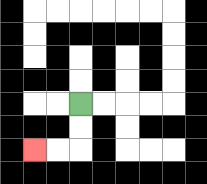{'start': '[3, 4]', 'end': '[1, 6]', 'path_directions': 'D,D,L,L', 'path_coordinates': '[[3, 4], [3, 5], [3, 6], [2, 6], [1, 6]]'}